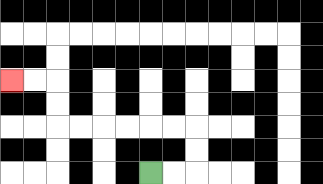{'start': '[6, 7]', 'end': '[0, 3]', 'path_directions': 'R,R,U,U,L,L,L,L,L,L,U,U,L,L', 'path_coordinates': '[[6, 7], [7, 7], [8, 7], [8, 6], [8, 5], [7, 5], [6, 5], [5, 5], [4, 5], [3, 5], [2, 5], [2, 4], [2, 3], [1, 3], [0, 3]]'}